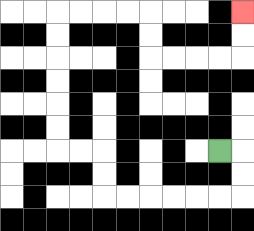{'start': '[9, 6]', 'end': '[10, 0]', 'path_directions': 'R,D,D,L,L,L,L,L,L,U,U,L,L,U,U,U,U,U,U,R,R,R,R,D,D,R,R,R,R,U,U', 'path_coordinates': '[[9, 6], [10, 6], [10, 7], [10, 8], [9, 8], [8, 8], [7, 8], [6, 8], [5, 8], [4, 8], [4, 7], [4, 6], [3, 6], [2, 6], [2, 5], [2, 4], [2, 3], [2, 2], [2, 1], [2, 0], [3, 0], [4, 0], [5, 0], [6, 0], [6, 1], [6, 2], [7, 2], [8, 2], [9, 2], [10, 2], [10, 1], [10, 0]]'}